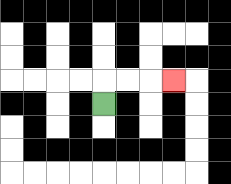{'start': '[4, 4]', 'end': '[7, 3]', 'path_directions': 'U,R,R,R', 'path_coordinates': '[[4, 4], [4, 3], [5, 3], [6, 3], [7, 3]]'}